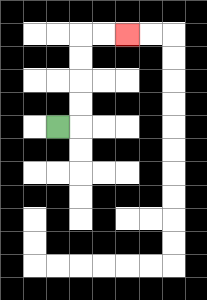{'start': '[2, 5]', 'end': '[5, 1]', 'path_directions': 'R,U,U,U,U,R,R', 'path_coordinates': '[[2, 5], [3, 5], [3, 4], [3, 3], [3, 2], [3, 1], [4, 1], [5, 1]]'}